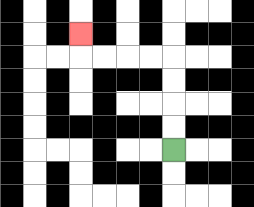{'start': '[7, 6]', 'end': '[3, 1]', 'path_directions': 'U,U,U,U,L,L,L,L,U', 'path_coordinates': '[[7, 6], [7, 5], [7, 4], [7, 3], [7, 2], [6, 2], [5, 2], [4, 2], [3, 2], [3, 1]]'}